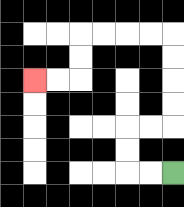{'start': '[7, 7]', 'end': '[1, 3]', 'path_directions': 'L,L,U,U,R,R,U,U,U,U,L,L,L,L,D,D,L,L', 'path_coordinates': '[[7, 7], [6, 7], [5, 7], [5, 6], [5, 5], [6, 5], [7, 5], [7, 4], [7, 3], [7, 2], [7, 1], [6, 1], [5, 1], [4, 1], [3, 1], [3, 2], [3, 3], [2, 3], [1, 3]]'}